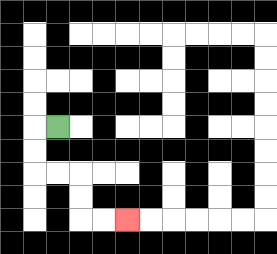{'start': '[2, 5]', 'end': '[5, 9]', 'path_directions': 'L,D,D,R,R,D,D,R,R', 'path_coordinates': '[[2, 5], [1, 5], [1, 6], [1, 7], [2, 7], [3, 7], [3, 8], [3, 9], [4, 9], [5, 9]]'}